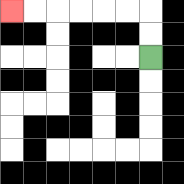{'start': '[6, 2]', 'end': '[0, 0]', 'path_directions': 'U,U,L,L,L,L,L,L', 'path_coordinates': '[[6, 2], [6, 1], [6, 0], [5, 0], [4, 0], [3, 0], [2, 0], [1, 0], [0, 0]]'}